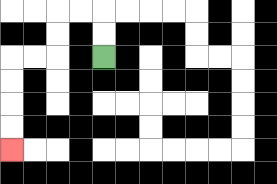{'start': '[4, 2]', 'end': '[0, 6]', 'path_directions': 'U,U,L,L,D,D,L,L,D,D,D,D', 'path_coordinates': '[[4, 2], [4, 1], [4, 0], [3, 0], [2, 0], [2, 1], [2, 2], [1, 2], [0, 2], [0, 3], [0, 4], [0, 5], [0, 6]]'}